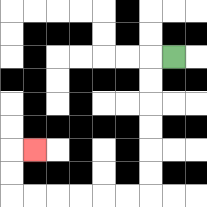{'start': '[7, 2]', 'end': '[1, 6]', 'path_directions': 'L,D,D,D,D,D,D,L,L,L,L,L,L,U,U,R', 'path_coordinates': '[[7, 2], [6, 2], [6, 3], [6, 4], [6, 5], [6, 6], [6, 7], [6, 8], [5, 8], [4, 8], [3, 8], [2, 8], [1, 8], [0, 8], [0, 7], [0, 6], [1, 6]]'}